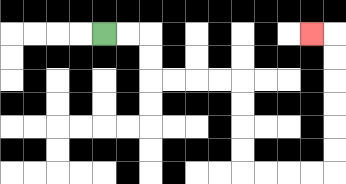{'start': '[4, 1]', 'end': '[13, 1]', 'path_directions': 'R,R,D,D,R,R,R,R,D,D,D,D,R,R,R,R,U,U,U,U,U,U,L', 'path_coordinates': '[[4, 1], [5, 1], [6, 1], [6, 2], [6, 3], [7, 3], [8, 3], [9, 3], [10, 3], [10, 4], [10, 5], [10, 6], [10, 7], [11, 7], [12, 7], [13, 7], [14, 7], [14, 6], [14, 5], [14, 4], [14, 3], [14, 2], [14, 1], [13, 1]]'}